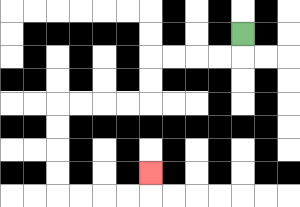{'start': '[10, 1]', 'end': '[6, 7]', 'path_directions': 'D,L,L,L,L,D,D,L,L,L,L,D,D,D,D,R,R,R,R,U', 'path_coordinates': '[[10, 1], [10, 2], [9, 2], [8, 2], [7, 2], [6, 2], [6, 3], [6, 4], [5, 4], [4, 4], [3, 4], [2, 4], [2, 5], [2, 6], [2, 7], [2, 8], [3, 8], [4, 8], [5, 8], [6, 8], [6, 7]]'}